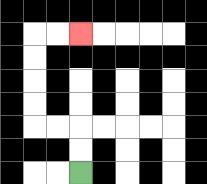{'start': '[3, 7]', 'end': '[3, 1]', 'path_directions': 'U,U,L,L,U,U,U,U,R,R', 'path_coordinates': '[[3, 7], [3, 6], [3, 5], [2, 5], [1, 5], [1, 4], [1, 3], [1, 2], [1, 1], [2, 1], [3, 1]]'}